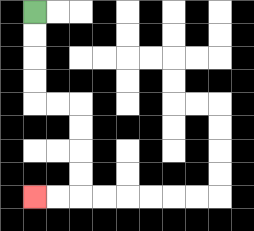{'start': '[1, 0]', 'end': '[1, 8]', 'path_directions': 'D,D,D,D,R,R,D,D,D,D,L,L', 'path_coordinates': '[[1, 0], [1, 1], [1, 2], [1, 3], [1, 4], [2, 4], [3, 4], [3, 5], [3, 6], [3, 7], [3, 8], [2, 8], [1, 8]]'}